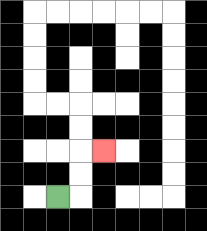{'start': '[2, 8]', 'end': '[4, 6]', 'path_directions': 'R,U,U,R', 'path_coordinates': '[[2, 8], [3, 8], [3, 7], [3, 6], [4, 6]]'}